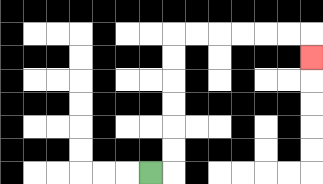{'start': '[6, 7]', 'end': '[13, 2]', 'path_directions': 'R,U,U,U,U,U,U,R,R,R,R,R,R,D', 'path_coordinates': '[[6, 7], [7, 7], [7, 6], [7, 5], [7, 4], [7, 3], [7, 2], [7, 1], [8, 1], [9, 1], [10, 1], [11, 1], [12, 1], [13, 1], [13, 2]]'}